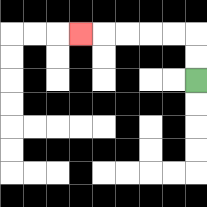{'start': '[8, 3]', 'end': '[3, 1]', 'path_directions': 'U,U,L,L,L,L,L', 'path_coordinates': '[[8, 3], [8, 2], [8, 1], [7, 1], [6, 1], [5, 1], [4, 1], [3, 1]]'}